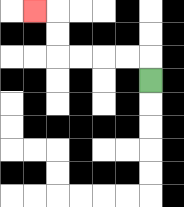{'start': '[6, 3]', 'end': '[1, 0]', 'path_directions': 'U,L,L,L,L,U,U,L', 'path_coordinates': '[[6, 3], [6, 2], [5, 2], [4, 2], [3, 2], [2, 2], [2, 1], [2, 0], [1, 0]]'}